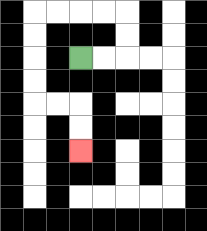{'start': '[3, 2]', 'end': '[3, 6]', 'path_directions': 'R,R,U,U,L,L,L,L,D,D,D,D,R,R,D,D', 'path_coordinates': '[[3, 2], [4, 2], [5, 2], [5, 1], [5, 0], [4, 0], [3, 0], [2, 0], [1, 0], [1, 1], [1, 2], [1, 3], [1, 4], [2, 4], [3, 4], [3, 5], [3, 6]]'}